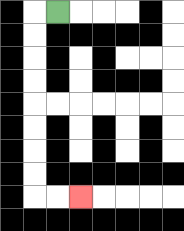{'start': '[2, 0]', 'end': '[3, 8]', 'path_directions': 'L,D,D,D,D,D,D,D,D,R,R', 'path_coordinates': '[[2, 0], [1, 0], [1, 1], [1, 2], [1, 3], [1, 4], [1, 5], [1, 6], [1, 7], [1, 8], [2, 8], [3, 8]]'}